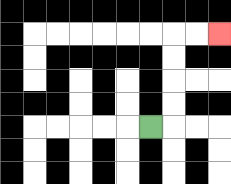{'start': '[6, 5]', 'end': '[9, 1]', 'path_directions': 'R,U,U,U,U,R,R', 'path_coordinates': '[[6, 5], [7, 5], [7, 4], [7, 3], [7, 2], [7, 1], [8, 1], [9, 1]]'}